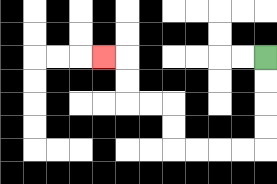{'start': '[11, 2]', 'end': '[4, 2]', 'path_directions': 'D,D,D,D,L,L,L,L,U,U,L,L,U,U,L', 'path_coordinates': '[[11, 2], [11, 3], [11, 4], [11, 5], [11, 6], [10, 6], [9, 6], [8, 6], [7, 6], [7, 5], [7, 4], [6, 4], [5, 4], [5, 3], [5, 2], [4, 2]]'}